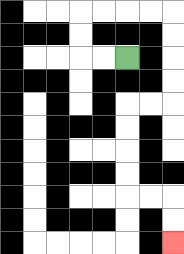{'start': '[5, 2]', 'end': '[7, 10]', 'path_directions': 'L,L,U,U,R,R,R,R,D,D,D,D,L,L,D,D,D,D,R,R,D,D', 'path_coordinates': '[[5, 2], [4, 2], [3, 2], [3, 1], [3, 0], [4, 0], [5, 0], [6, 0], [7, 0], [7, 1], [7, 2], [7, 3], [7, 4], [6, 4], [5, 4], [5, 5], [5, 6], [5, 7], [5, 8], [6, 8], [7, 8], [7, 9], [7, 10]]'}